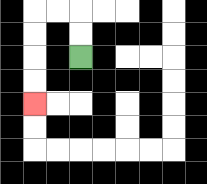{'start': '[3, 2]', 'end': '[1, 4]', 'path_directions': 'U,U,L,L,D,D,D,D', 'path_coordinates': '[[3, 2], [3, 1], [3, 0], [2, 0], [1, 0], [1, 1], [1, 2], [1, 3], [1, 4]]'}